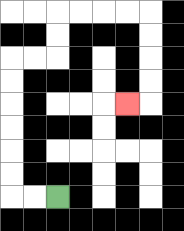{'start': '[2, 8]', 'end': '[5, 4]', 'path_directions': 'L,L,U,U,U,U,U,U,R,R,U,U,R,R,R,R,D,D,D,D,L', 'path_coordinates': '[[2, 8], [1, 8], [0, 8], [0, 7], [0, 6], [0, 5], [0, 4], [0, 3], [0, 2], [1, 2], [2, 2], [2, 1], [2, 0], [3, 0], [4, 0], [5, 0], [6, 0], [6, 1], [6, 2], [6, 3], [6, 4], [5, 4]]'}